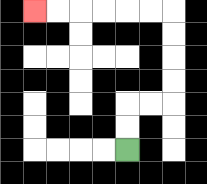{'start': '[5, 6]', 'end': '[1, 0]', 'path_directions': 'U,U,R,R,U,U,U,U,L,L,L,L,L,L', 'path_coordinates': '[[5, 6], [5, 5], [5, 4], [6, 4], [7, 4], [7, 3], [7, 2], [7, 1], [7, 0], [6, 0], [5, 0], [4, 0], [3, 0], [2, 0], [1, 0]]'}